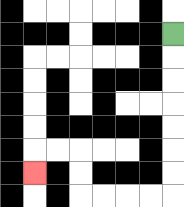{'start': '[7, 1]', 'end': '[1, 7]', 'path_directions': 'D,D,D,D,D,D,D,L,L,L,L,U,U,L,L,D', 'path_coordinates': '[[7, 1], [7, 2], [7, 3], [7, 4], [7, 5], [7, 6], [7, 7], [7, 8], [6, 8], [5, 8], [4, 8], [3, 8], [3, 7], [3, 6], [2, 6], [1, 6], [1, 7]]'}